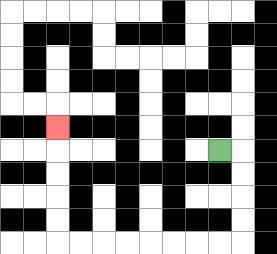{'start': '[9, 6]', 'end': '[2, 5]', 'path_directions': 'R,D,D,D,D,L,L,L,L,L,L,L,L,U,U,U,U,U', 'path_coordinates': '[[9, 6], [10, 6], [10, 7], [10, 8], [10, 9], [10, 10], [9, 10], [8, 10], [7, 10], [6, 10], [5, 10], [4, 10], [3, 10], [2, 10], [2, 9], [2, 8], [2, 7], [2, 6], [2, 5]]'}